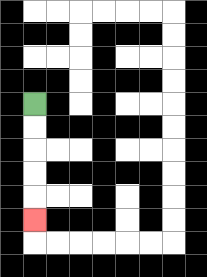{'start': '[1, 4]', 'end': '[1, 9]', 'path_directions': 'D,D,D,D,D', 'path_coordinates': '[[1, 4], [1, 5], [1, 6], [1, 7], [1, 8], [1, 9]]'}